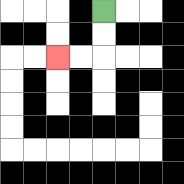{'start': '[4, 0]', 'end': '[2, 2]', 'path_directions': 'D,D,L,L', 'path_coordinates': '[[4, 0], [4, 1], [4, 2], [3, 2], [2, 2]]'}